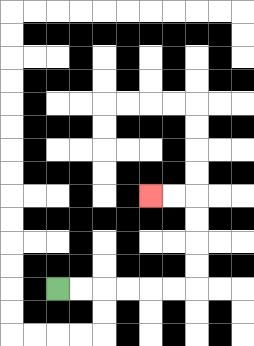{'start': '[2, 12]', 'end': '[6, 8]', 'path_directions': 'R,R,R,R,R,R,U,U,U,U,L,L', 'path_coordinates': '[[2, 12], [3, 12], [4, 12], [5, 12], [6, 12], [7, 12], [8, 12], [8, 11], [8, 10], [8, 9], [8, 8], [7, 8], [6, 8]]'}